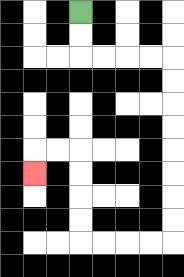{'start': '[3, 0]', 'end': '[1, 7]', 'path_directions': 'D,D,R,R,R,R,D,D,D,D,D,D,D,D,L,L,L,L,U,U,U,U,L,L,D', 'path_coordinates': '[[3, 0], [3, 1], [3, 2], [4, 2], [5, 2], [6, 2], [7, 2], [7, 3], [7, 4], [7, 5], [7, 6], [7, 7], [7, 8], [7, 9], [7, 10], [6, 10], [5, 10], [4, 10], [3, 10], [3, 9], [3, 8], [3, 7], [3, 6], [2, 6], [1, 6], [1, 7]]'}